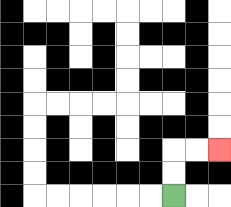{'start': '[7, 8]', 'end': '[9, 6]', 'path_directions': 'U,U,R,R', 'path_coordinates': '[[7, 8], [7, 7], [7, 6], [8, 6], [9, 6]]'}